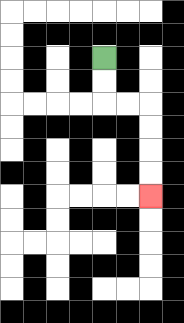{'start': '[4, 2]', 'end': '[6, 8]', 'path_directions': 'D,D,R,R,D,D,D,D', 'path_coordinates': '[[4, 2], [4, 3], [4, 4], [5, 4], [6, 4], [6, 5], [6, 6], [6, 7], [6, 8]]'}